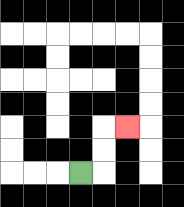{'start': '[3, 7]', 'end': '[5, 5]', 'path_directions': 'R,U,U,R', 'path_coordinates': '[[3, 7], [4, 7], [4, 6], [4, 5], [5, 5]]'}